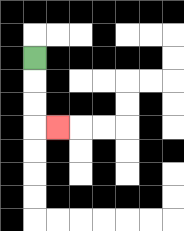{'start': '[1, 2]', 'end': '[2, 5]', 'path_directions': 'D,D,D,R', 'path_coordinates': '[[1, 2], [1, 3], [1, 4], [1, 5], [2, 5]]'}